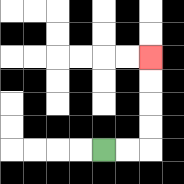{'start': '[4, 6]', 'end': '[6, 2]', 'path_directions': 'R,R,U,U,U,U', 'path_coordinates': '[[4, 6], [5, 6], [6, 6], [6, 5], [6, 4], [6, 3], [6, 2]]'}